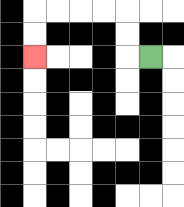{'start': '[6, 2]', 'end': '[1, 2]', 'path_directions': 'L,U,U,L,L,L,L,D,D', 'path_coordinates': '[[6, 2], [5, 2], [5, 1], [5, 0], [4, 0], [3, 0], [2, 0], [1, 0], [1, 1], [1, 2]]'}